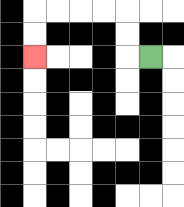{'start': '[6, 2]', 'end': '[1, 2]', 'path_directions': 'L,U,U,L,L,L,L,D,D', 'path_coordinates': '[[6, 2], [5, 2], [5, 1], [5, 0], [4, 0], [3, 0], [2, 0], [1, 0], [1, 1], [1, 2]]'}